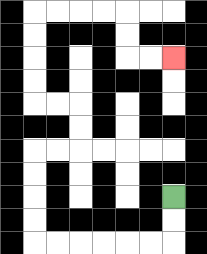{'start': '[7, 8]', 'end': '[7, 2]', 'path_directions': 'D,D,L,L,L,L,L,L,U,U,U,U,R,R,U,U,L,L,U,U,U,U,R,R,R,R,D,D,R,R', 'path_coordinates': '[[7, 8], [7, 9], [7, 10], [6, 10], [5, 10], [4, 10], [3, 10], [2, 10], [1, 10], [1, 9], [1, 8], [1, 7], [1, 6], [2, 6], [3, 6], [3, 5], [3, 4], [2, 4], [1, 4], [1, 3], [1, 2], [1, 1], [1, 0], [2, 0], [3, 0], [4, 0], [5, 0], [5, 1], [5, 2], [6, 2], [7, 2]]'}